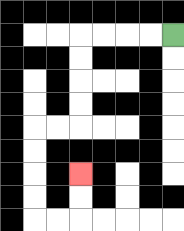{'start': '[7, 1]', 'end': '[3, 7]', 'path_directions': 'L,L,L,L,D,D,D,D,L,L,D,D,D,D,R,R,U,U', 'path_coordinates': '[[7, 1], [6, 1], [5, 1], [4, 1], [3, 1], [3, 2], [3, 3], [3, 4], [3, 5], [2, 5], [1, 5], [1, 6], [1, 7], [1, 8], [1, 9], [2, 9], [3, 9], [3, 8], [3, 7]]'}